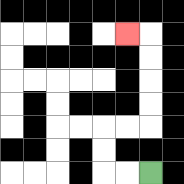{'start': '[6, 7]', 'end': '[5, 1]', 'path_directions': 'L,L,U,U,R,R,U,U,U,U,L', 'path_coordinates': '[[6, 7], [5, 7], [4, 7], [4, 6], [4, 5], [5, 5], [6, 5], [6, 4], [6, 3], [6, 2], [6, 1], [5, 1]]'}